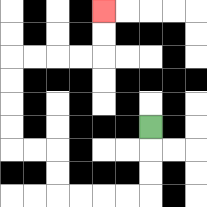{'start': '[6, 5]', 'end': '[4, 0]', 'path_directions': 'D,D,D,L,L,L,L,U,U,L,L,U,U,U,U,R,R,R,R,U,U', 'path_coordinates': '[[6, 5], [6, 6], [6, 7], [6, 8], [5, 8], [4, 8], [3, 8], [2, 8], [2, 7], [2, 6], [1, 6], [0, 6], [0, 5], [0, 4], [0, 3], [0, 2], [1, 2], [2, 2], [3, 2], [4, 2], [4, 1], [4, 0]]'}